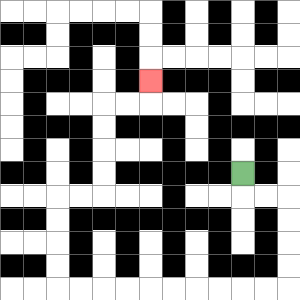{'start': '[10, 7]', 'end': '[6, 3]', 'path_directions': 'D,R,R,D,D,D,D,L,L,L,L,L,L,L,L,L,L,U,U,U,U,R,R,U,U,U,U,R,R,U', 'path_coordinates': '[[10, 7], [10, 8], [11, 8], [12, 8], [12, 9], [12, 10], [12, 11], [12, 12], [11, 12], [10, 12], [9, 12], [8, 12], [7, 12], [6, 12], [5, 12], [4, 12], [3, 12], [2, 12], [2, 11], [2, 10], [2, 9], [2, 8], [3, 8], [4, 8], [4, 7], [4, 6], [4, 5], [4, 4], [5, 4], [6, 4], [6, 3]]'}